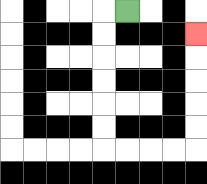{'start': '[5, 0]', 'end': '[8, 1]', 'path_directions': 'L,D,D,D,D,D,D,R,R,R,R,U,U,U,U,U', 'path_coordinates': '[[5, 0], [4, 0], [4, 1], [4, 2], [4, 3], [4, 4], [4, 5], [4, 6], [5, 6], [6, 6], [7, 6], [8, 6], [8, 5], [8, 4], [8, 3], [8, 2], [8, 1]]'}